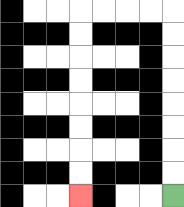{'start': '[7, 8]', 'end': '[3, 8]', 'path_directions': 'U,U,U,U,U,U,U,U,L,L,L,L,D,D,D,D,D,D,D,D', 'path_coordinates': '[[7, 8], [7, 7], [7, 6], [7, 5], [7, 4], [7, 3], [7, 2], [7, 1], [7, 0], [6, 0], [5, 0], [4, 0], [3, 0], [3, 1], [3, 2], [3, 3], [3, 4], [3, 5], [3, 6], [3, 7], [3, 8]]'}